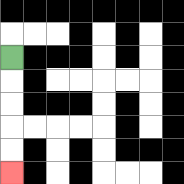{'start': '[0, 2]', 'end': '[0, 7]', 'path_directions': 'D,D,D,D,D', 'path_coordinates': '[[0, 2], [0, 3], [0, 4], [0, 5], [0, 6], [0, 7]]'}